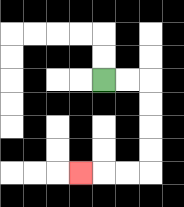{'start': '[4, 3]', 'end': '[3, 7]', 'path_directions': 'R,R,D,D,D,D,L,L,L', 'path_coordinates': '[[4, 3], [5, 3], [6, 3], [6, 4], [6, 5], [6, 6], [6, 7], [5, 7], [4, 7], [3, 7]]'}